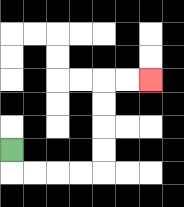{'start': '[0, 6]', 'end': '[6, 3]', 'path_directions': 'D,R,R,R,R,U,U,U,U,R,R', 'path_coordinates': '[[0, 6], [0, 7], [1, 7], [2, 7], [3, 7], [4, 7], [4, 6], [4, 5], [4, 4], [4, 3], [5, 3], [6, 3]]'}